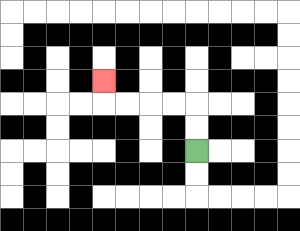{'start': '[8, 6]', 'end': '[4, 3]', 'path_directions': 'U,U,L,L,L,L,U', 'path_coordinates': '[[8, 6], [8, 5], [8, 4], [7, 4], [6, 4], [5, 4], [4, 4], [4, 3]]'}